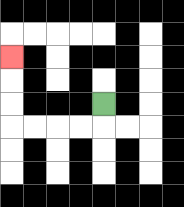{'start': '[4, 4]', 'end': '[0, 2]', 'path_directions': 'D,L,L,L,L,U,U,U', 'path_coordinates': '[[4, 4], [4, 5], [3, 5], [2, 5], [1, 5], [0, 5], [0, 4], [0, 3], [0, 2]]'}